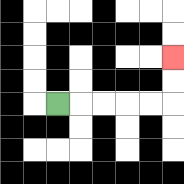{'start': '[2, 4]', 'end': '[7, 2]', 'path_directions': 'R,R,R,R,R,U,U', 'path_coordinates': '[[2, 4], [3, 4], [4, 4], [5, 4], [6, 4], [7, 4], [7, 3], [7, 2]]'}